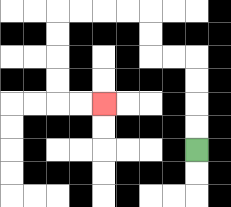{'start': '[8, 6]', 'end': '[4, 4]', 'path_directions': 'U,U,U,U,L,L,U,U,L,L,L,L,D,D,D,D,R,R', 'path_coordinates': '[[8, 6], [8, 5], [8, 4], [8, 3], [8, 2], [7, 2], [6, 2], [6, 1], [6, 0], [5, 0], [4, 0], [3, 0], [2, 0], [2, 1], [2, 2], [2, 3], [2, 4], [3, 4], [4, 4]]'}